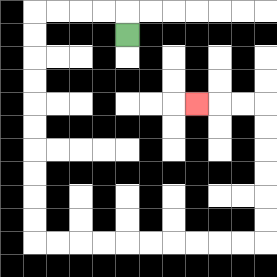{'start': '[5, 1]', 'end': '[8, 4]', 'path_directions': 'U,L,L,L,L,D,D,D,D,D,D,D,D,D,D,R,R,R,R,R,R,R,R,R,R,U,U,U,U,U,U,L,L,L', 'path_coordinates': '[[5, 1], [5, 0], [4, 0], [3, 0], [2, 0], [1, 0], [1, 1], [1, 2], [1, 3], [1, 4], [1, 5], [1, 6], [1, 7], [1, 8], [1, 9], [1, 10], [2, 10], [3, 10], [4, 10], [5, 10], [6, 10], [7, 10], [8, 10], [9, 10], [10, 10], [11, 10], [11, 9], [11, 8], [11, 7], [11, 6], [11, 5], [11, 4], [10, 4], [9, 4], [8, 4]]'}